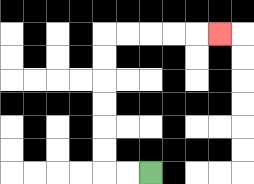{'start': '[6, 7]', 'end': '[9, 1]', 'path_directions': 'L,L,U,U,U,U,U,U,R,R,R,R,R', 'path_coordinates': '[[6, 7], [5, 7], [4, 7], [4, 6], [4, 5], [4, 4], [4, 3], [4, 2], [4, 1], [5, 1], [6, 1], [7, 1], [8, 1], [9, 1]]'}